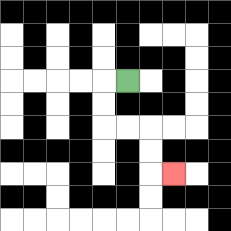{'start': '[5, 3]', 'end': '[7, 7]', 'path_directions': 'L,D,D,R,R,D,D,R', 'path_coordinates': '[[5, 3], [4, 3], [4, 4], [4, 5], [5, 5], [6, 5], [6, 6], [6, 7], [7, 7]]'}